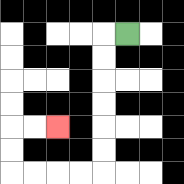{'start': '[5, 1]', 'end': '[2, 5]', 'path_directions': 'L,D,D,D,D,D,D,L,L,L,L,U,U,R,R', 'path_coordinates': '[[5, 1], [4, 1], [4, 2], [4, 3], [4, 4], [4, 5], [4, 6], [4, 7], [3, 7], [2, 7], [1, 7], [0, 7], [0, 6], [0, 5], [1, 5], [2, 5]]'}